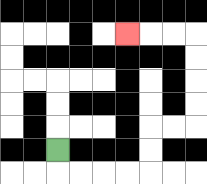{'start': '[2, 6]', 'end': '[5, 1]', 'path_directions': 'D,R,R,R,R,U,U,R,R,U,U,U,U,L,L,L', 'path_coordinates': '[[2, 6], [2, 7], [3, 7], [4, 7], [5, 7], [6, 7], [6, 6], [6, 5], [7, 5], [8, 5], [8, 4], [8, 3], [8, 2], [8, 1], [7, 1], [6, 1], [5, 1]]'}